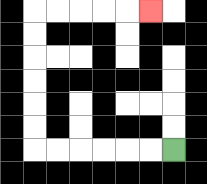{'start': '[7, 6]', 'end': '[6, 0]', 'path_directions': 'L,L,L,L,L,L,U,U,U,U,U,U,R,R,R,R,R', 'path_coordinates': '[[7, 6], [6, 6], [5, 6], [4, 6], [3, 6], [2, 6], [1, 6], [1, 5], [1, 4], [1, 3], [1, 2], [1, 1], [1, 0], [2, 0], [3, 0], [4, 0], [5, 0], [6, 0]]'}